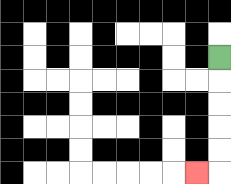{'start': '[9, 2]', 'end': '[8, 7]', 'path_directions': 'D,D,D,D,D,L', 'path_coordinates': '[[9, 2], [9, 3], [9, 4], [9, 5], [9, 6], [9, 7], [8, 7]]'}